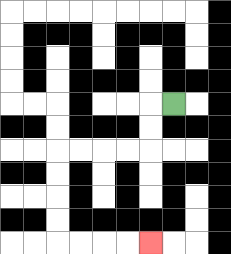{'start': '[7, 4]', 'end': '[6, 10]', 'path_directions': 'L,D,D,L,L,L,L,D,D,D,D,R,R,R,R', 'path_coordinates': '[[7, 4], [6, 4], [6, 5], [6, 6], [5, 6], [4, 6], [3, 6], [2, 6], [2, 7], [2, 8], [2, 9], [2, 10], [3, 10], [4, 10], [5, 10], [6, 10]]'}